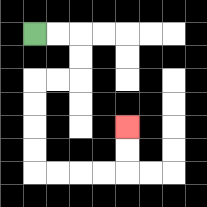{'start': '[1, 1]', 'end': '[5, 5]', 'path_directions': 'R,R,D,D,L,L,D,D,D,D,R,R,R,R,U,U', 'path_coordinates': '[[1, 1], [2, 1], [3, 1], [3, 2], [3, 3], [2, 3], [1, 3], [1, 4], [1, 5], [1, 6], [1, 7], [2, 7], [3, 7], [4, 7], [5, 7], [5, 6], [5, 5]]'}